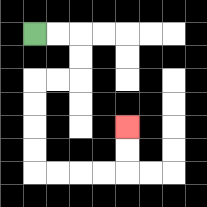{'start': '[1, 1]', 'end': '[5, 5]', 'path_directions': 'R,R,D,D,L,L,D,D,D,D,R,R,R,R,U,U', 'path_coordinates': '[[1, 1], [2, 1], [3, 1], [3, 2], [3, 3], [2, 3], [1, 3], [1, 4], [1, 5], [1, 6], [1, 7], [2, 7], [3, 7], [4, 7], [5, 7], [5, 6], [5, 5]]'}